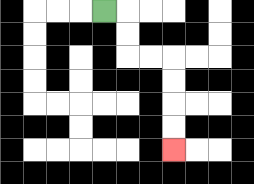{'start': '[4, 0]', 'end': '[7, 6]', 'path_directions': 'R,D,D,R,R,D,D,D,D', 'path_coordinates': '[[4, 0], [5, 0], [5, 1], [5, 2], [6, 2], [7, 2], [7, 3], [7, 4], [7, 5], [7, 6]]'}